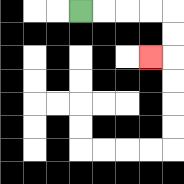{'start': '[3, 0]', 'end': '[6, 2]', 'path_directions': 'R,R,R,R,D,D,L', 'path_coordinates': '[[3, 0], [4, 0], [5, 0], [6, 0], [7, 0], [7, 1], [7, 2], [6, 2]]'}